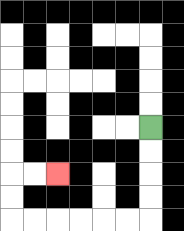{'start': '[6, 5]', 'end': '[2, 7]', 'path_directions': 'D,D,D,D,L,L,L,L,L,L,U,U,R,R', 'path_coordinates': '[[6, 5], [6, 6], [6, 7], [6, 8], [6, 9], [5, 9], [4, 9], [3, 9], [2, 9], [1, 9], [0, 9], [0, 8], [0, 7], [1, 7], [2, 7]]'}